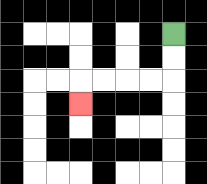{'start': '[7, 1]', 'end': '[3, 4]', 'path_directions': 'D,D,L,L,L,L,D', 'path_coordinates': '[[7, 1], [7, 2], [7, 3], [6, 3], [5, 3], [4, 3], [3, 3], [3, 4]]'}